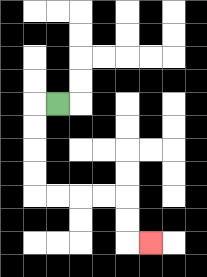{'start': '[2, 4]', 'end': '[6, 10]', 'path_directions': 'L,D,D,D,D,R,R,R,R,D,D,R', 'path_coordinates': '[[2, 4], [1, 4], [1, 5], [1, 6], [1, 7], [1, 8], [2, 8], [3, 8], [4, 8], [5, 8], [5, 9], [5, 10], [6, 10]]'}